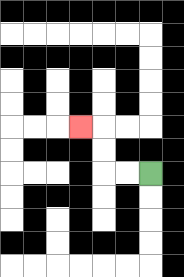{'start': '[6, 7]', 'end': '[3, 5]', 'path_directions': 'L,L,U,U,L', 'path_coordinates': '[[6, 7], [5, 7], [4, 7], [4, 6], [4, 5], [3, 5]]'}